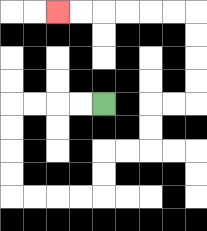{'start': '[4, 4]', 'end': '[2, 0]', 'path_directions': 'L,L,L,L,D,D,D,D,R,R,R,R,U,U,R,R,U,U,R,R,U,U,U,U,L,L,L,L,L,L', 'path_coordinates': '[[4, 4], [3, 4], [2, 4], [1, 4], [0, 4], [0, 5], [0, 6], [0, 7], [0, 8], [1, 8], [2, 8], [3, 8], [4, 8], [4, 7], [4, 6], [5, 6], [6, 6], [6, 5], [6, 4], [7, 4], [8, 4], [8, 3], [8, 2], [8, 1], [8, 0], [7, 0], [6, 0], [5, 0], [4, 0], [3, 0], [2, 0]]'}